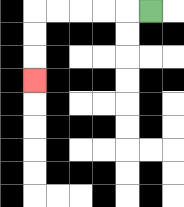{'start': '[6, 0]', 'end': '[1, 3]', 'path_directions': 'L,L,L,L,L,D,D,D', 'path_coordinates': '[[6, 0], [5, 0], [4, 0], [3, 0], [2, 0], [1, 0], [1, 1], [1, 2], [1, 3]]'}